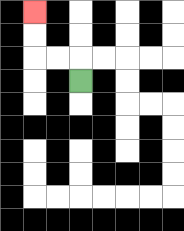{'start': '[3, 3]', 'end': '[1, 0]', 'path_directions': 'U,L,L,U,U', 'path_coordinates': '[[3, 3], [3, 2], [2, 2], [1, 2], [1, 1], [1, 0]]'}